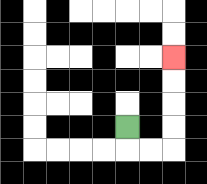{'start': '[5, 5]', 'end': '[7, 2]', 'path_directions': 'D,R,R,U,U,U,U', 'path_coordinates': '[[5, 5], [5, 6], [6, 6], [7, 6], [7, 5], [7, 4], [7, 3], [7, 2]]'}